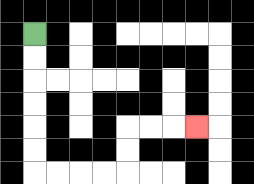{'start': '[1, 1]', 'end': '[8, 5]', 'path_directions': 'D,D,D,D,D,D,R,R,R,R,U,U,R,R,R', 'path_coordinates': '[[1, 1], [1, 2], [1, 3], [1, 4], [1, 5], [1, 6], [1, 7], [2, 7], [3, 7], [4, 7], [5, 7], [5, 6], [5, 5], [6, 5], [7, 5], [8, 5]]'}